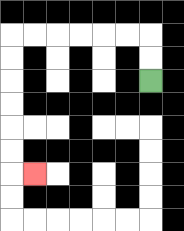{'start': '[6, 3]', 'end': '[1, 7]', 'path_directions': 'U,U,L,L,L,L,L,L,D,D,D,D,D,D,R', 'path_coordinates': '[[6, 3], [6, 2], [6, 1], [5, 1], [4, 1], [3, 1], [2, 1], [1, 1], [0, 1], [0, 2], [0, 3], [0, 4], [0, 5], [0, 6], [0, 7], [1, 7]]'}